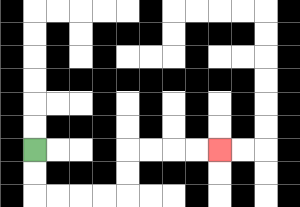{'start': '[1, 6]', 'end': '[9, 6]', 'path_directions': 'D,D,R,R,R,R,U,U,R,R,R,R', 'path_coordinates': '[[1, 6], [1, 7], [1, 8], [2, 8], [3, 8], [4, 8], [5, 8], [5, 7], [5, 6], [6, 6], [7, 6], [8, 6], [9, 6]]'}